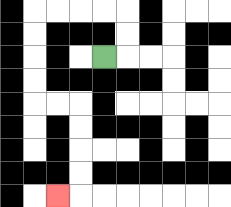{'start': '[4, 2]', 'end': '[2, 8]', 'path_directions': 'R,U,U,L,L,L,L,D,D,D,D,R,R,D,D,D,D,L', 'path_coordinates': '[[4, 2], [5, 2], [5, 1], [5, 0], [4, 0], [3, 0], [2, 0], [1, 0], [1, 1], [1, 2], [1, 3], [1, 4], [2, 4], [3, 4], [3, 5], [3, 6], [3, 7], [3, 8], [2, 8]]'}